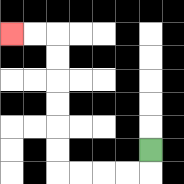{'start': '[6, 6]', 'end': '[0, 1]', 'path_directions': 'D,L,L,L,L,U,U,U,U,U,U,L,L', 'path_coordinates': '[[6, 6], [6, 7], [5, 7], [4, 7], [3, 7], [2, 7], [2, 6], [2, 5], [2, 4], [2, 3], [2, 2], [2, 1], [1, 1], [0, 1]]'}